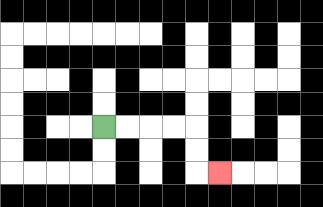{'start': '[4, 5]', 'end': '[9, 7]', 'path_directions': 'R,R,R,R,D,D,R', 'path_coordinates': '[[4, 5], [5, 5], [6, 5], [7, 5], [8, 5], [8, 6], [8, 7], [9, 7]]'}